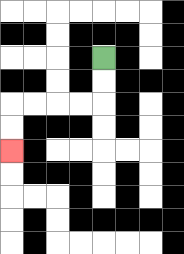{'start': '[4, 2]', 'end': '[0, 6]', 'path_directions': 'D,D,L,L,L,L,D,D', 'path_coordinates': '[[4, 2], [4, 3], [4, 4], [3, 4], [2, 4], [1, 4], [0, 4], [0, 5], [0, 6]]'}